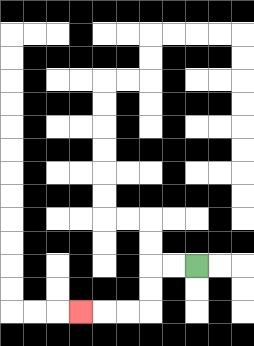{'start': '[8, 11]', 'end': '[3, 13]', 'path_directions': 'L,L,D,D,L,L,L', 'path_coordinates': '[[8, 11], [7, 11], [6, 11], [6, 12], [6, 13], [5, 13], [4, 13], [3, 13]]'}